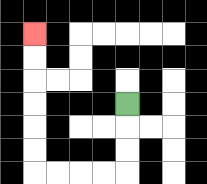{'start': '[5, 4]', 'end': '[1, 1]', 'path_directions': 'D,D,D,L,L,L,L,U,U,U,U,U,U', 'path_coordinates': '[[5, 4], [5, 5], [5, 6], [5, 7], [4, 7], [3, 7], [2, 7], [1, 7], [1, 6], [1, 5], [1, 4], [1, 3], [1, 2], [1, 1]]'}